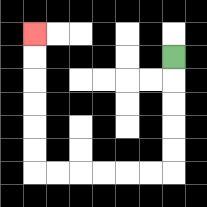{'start': '[7, 2]', 'end': '[1, 1]', 'path_directions': 'D,D,D,D,D,L,L,L,L,L,L,U,U,U,U,U,U', 'path_coordinates': '[[7, 2], [7, 3], [7, 4], [7, 5], [7, 6], [7, 7], [6, 7], [5, 7], [4, 7], [3, 7], [2, 7], [1, 7], [1, 6], [1, 5], [1, 4], [1, 3], [1, 2], [1, 1]]'}